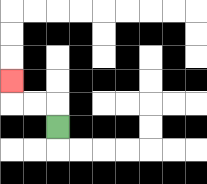{'start': '[2, 5]', 'end': '[0, 3]', 'path_directions': 'U,L,L,U', 'path_coordinates': '[[2, 5], [2, 4], [1, 4], [0, 4], [0, 3]]'}